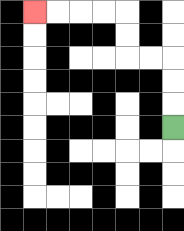{'start': '[7, 5]', 'end': '[1, 0]', 'path_directions': 'U,U,U,L,L,U,U,L,L,L,L', 'path_coordinates': '[[7, 5], [7, 4], [7, 3], [7, 2], [6, 2], [5, 2], [5, 1], [5, 0], [4, 0], [3, 0], [2, 0], [1, 0]]'}